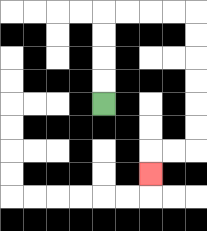{'start': '[4, 4]', 'end': '[6, 7]', 'path_directions': 'U,U,U,U,R,R,R,R,D,D,D,D,D,D,L,L,D', 'path_coordinates': '[[4, 4], [4, 3], [4, 2], [4, 1], [4, 0], [5, 0], [6, 0], [7, 0], [8, 0], [8, 1], [8, 2], [8, 3], [8, 4], [8, 5], [8, 6], [7, 6], [6, 6], [6, 7]]'}